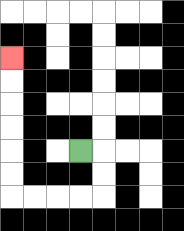{'start': '[3, 6]', 'end': '[0, 2]', 'path_directions': 'R,D,D,L,L,L,L,U,U,U,U,U,U', 'path_coordinates': '[[3, 6], [4, 6], [4, 7], [4, 8], [3, 8], [2, 8], [1, 8], [0, 8], [0, 7], [0, 6], [0, 5], [0, 4], [0, 3], [0, 2]]'}